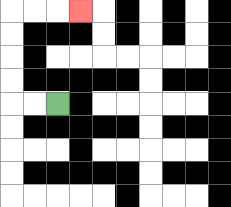{'start': '[2, 4]', 'end': '[3, 0]', 'path_directions': 'L,L,U,U,U,U,R,R,R', 'path_coordinates': '[[2, 4], [1, 4], [0, 4], [0, 3], [0, 2], [0, 1], [0, 0], [1, 0], [2, 0], [3, 0]]'}